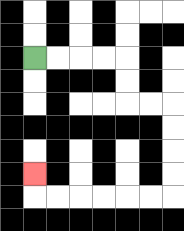{'start': '[1, 2]', 'end': '[1, 7]', 'path_directions': 'R,R,R,R,D,D,R,R,D,D,D,D,L,L,L,L,L,L,U', 'path_coordinates': '[[1, 2], [2, 2], [3, 2], [4, 2], [5, 2], [5, 3], [5, 4], [6, 4], [7, 4], [7, 5], [7, 6], [7, 7], [7, 8], [6, 8], [5, 8], [4, 8], [3, 8], [2, 8], [1, 8], [1, 7]]'}